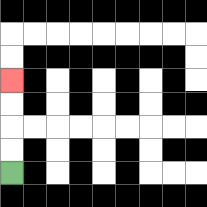{'start': '[0, 7]', 'end': '[0, 3]', 'path_directions': 'U,U,U,U', 'path_coordinates': '[[0, 7], [0, 6], [0, 5], [0, 4], [0, 3]]'}